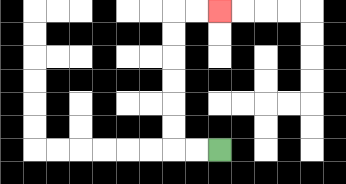{'start': '[9, 6]', 'end': '[9, 0]', 'path_directions': 'L,L,U,U,U,U,U,U,R,R', 'path_coordinates': '[[9, 6], [8, 6], [7, 6], [7, 5], [7, 4], [7, 3], [7, 2], [7, 1], [7, 0], [8, 0], [9, 0]]'}